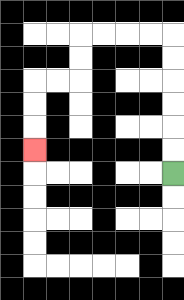{'start': '[7, 7]', 'end': '[1, 6]', 'path_directions': 'U,U,U,U,U,U,L,L,L,L,D,D,L,L,D,D,D', 'path_coordinates': '[[7, 7], [7, 6], [7, 5], [7, 4], [7, 3], [7, 2], [7, 1], [6, 1], [5, 1], [4, 1], [3, 1], [3, 2], [3, 3], [2, 3], [1, 3], [1, 4], [1, 5], [1, 6]]'}